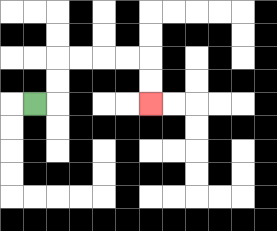{'start': '[1, 4]', 'end': '[6, 4]', 'path_directions': 'R,U,U,R,R,R,R,D,D', 'path_coordinates': '[[1, 4], [2, 4], [2, 3], [2, 2], [3, 2], [4, 2], [5, 2], [6, 2], [6, 3], [6, 4]]'}